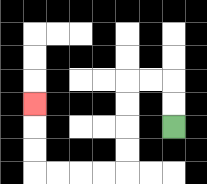{'start': '[7, 5]', 'end': '[1, 4]', 'path_directions': 'U,U,L,L,D,D,D,D,L,L,L,L,U,U,U', 'path_coordinates': '[[7, 5], [7, 4], [7, 3], [6, 3], [5, 3], [5, 4], [5, 5], [5, 6], [5, 7], [4, 7], [3, 7], [2, 7], [1, 7], [1, 6], [1, 5], [1, 4]]'}